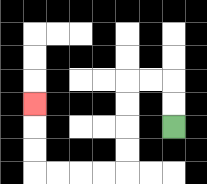{'start': '[7, 5]', 'end': '[1, 4]', 'path_directions': 'U,U,L,L,D,D,D,D,L,L,L,L,U,U,U', 'path_coordinates': '[[7, 5], [7, 4], [7, 3], [6, 3], [5, 3], [5, 4], [5, 5], [5, 6], [5, 7], [4, 7], [3, 7], [2, 7], [1, 7], [1, 6], [1, 5], [1, 4]]'}